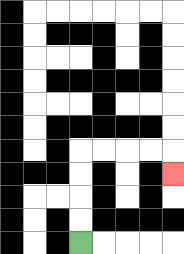{'start': '[3, 10]', 'end': '[7, 7]', 'path_directions': 'U,U,U,U,R,R,R,R,D', 'path_coordinates': '[[3, 10], [3, 9], [3, 8], [3, 7], [3, 6], [4, 6], [5, 6], [6, 6], [7, 6], [7, 7]]'}